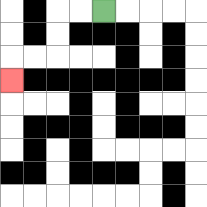{'start': '[4, 0]', 'end': '[0, 3]', 'path_directions': 'L,L,D,D,L,L,D', 'path_coordinates': '[[4, 0], [3, 0], [2, 0], [2, 1], [2, 2], [1, 2], [0, 2], [0, 3]]'}